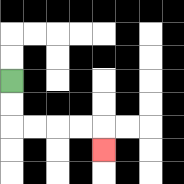{'start': '[0, 3]', 'end': '[4, 6]', 'path_directions': 'D,D,R,R,R,R,D', 'path_coordinates': '[[0, 3], [0, 4], [0, 5], [1, 5], [2, 5], [3, 5], [4, 5], [4, 6]]'}